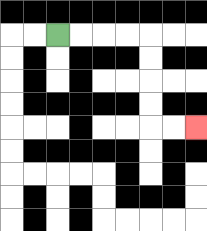{'start': '[2, 1]', 'end': '[8, 5]', 'path_directions': 'R,R,R,R,D,D,D,D,R,R', 'path_coordinates': '[[2, 1], [3, 1], [4, 1], [5, 1], [6, 1], [6, 2], [6, 3], [6, 4], [6, 5], [7, 5], [8, 5]]'}